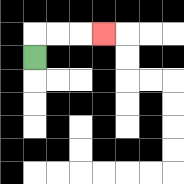{'start': '[1, 2]', 'end': '[4, 1]', 'path_directions': 'U,R,R,R', 'path_coordinates': '[[1, 2], [1, 1], [2, 1], [3, 1], [4, 1]]'}